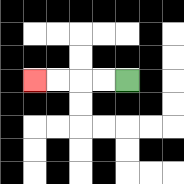{'start': '[5, 3]', 'end': '[1, 3]', 'path_directions': 'L,L,L,L', 'path_coordinates': '[[5, 3], [4, 3], [3, 3], [2, 3], [1, 3]]'}